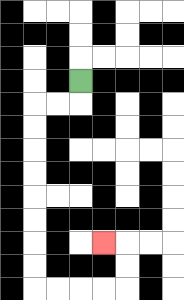{'start': '[3, 3]', 'end': '[4, 10]', 'path_directions': 'D,L,L,D,D,D,D,D,D,D,D,R,R,R,R,U,U,L', 'path_coordinates': '[[3, 3], [3, 4], [2, 4], [1, 4], [1, 5], [1, 6], [1, 7], [1, 8], [1, 9], [1, 10], [1, 11], [1, 12], [2, 12], [3, 12], [4, 12], [5, 12], [5, 11], [5, 10], [4, 10]]'}